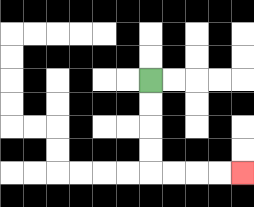{'start': '[6, 3]', 'end': '[10, 7]', 'path_directions': 'D,D,D,D,R,R,R,R', 'path_coordinates': '[[6, 3], [6, 4], [6, 5], [6, 6], [6, 7], [7, 7], [8, 7], [9, 7], [10, 7]]'}